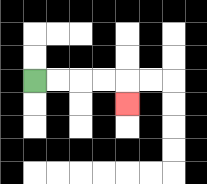{'start': '[1, 3]', 'end': '[5, 4]', 'path_directions': 'R,R,R,R,D', 'path_coordinates': '[[1, 3], [2, 3], [3, 3], [4, 3], [5, 3], [5, 4]]'}